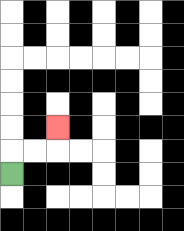{'start': '[0, 7]', 'end': '[2, 5]', 'path_directions': 'U,R,R,U', 'path_coordinates': '[[0, 7], [0, 6], [1, 6], [2, 6], [2, 5]]'}